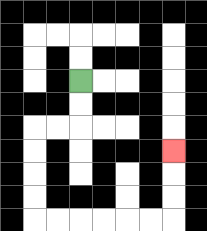{'start': '[3, 3]', 'end': '[7, 6]', 'path_directions': 'D,D,L,L,D,D,D,D,R,R,R,R,R,R,U,U,U', 'path_coordinates': '[[3, 3], [3, 4], [3, 5], [2, 5], [1, 5], [1, 6], [1, 7], [1, 8], [1, 9], [2, 9], [3, 9], [4, 9], [5, 9], [6, 9], [7, 9], [7, 8], [7, 7], [7, 6]]'}